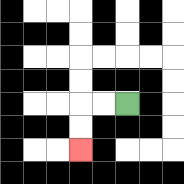{'start': '[5, 4]', 'end': '[3, 6]', 'path_directions': 'L,L,D,D', 'path_coordinates': '[[5, 4], [4, 4], [3, 4], [3, 5], [3, 6]]'}